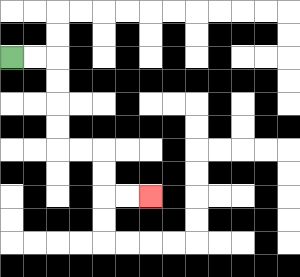{'start': '[0, 2]', 'end': '[6, 8]', 'path_directions': 'R,R,D,D,D,D,R,R,D,D,R,R', 'path_coordinates': '[[0, 2], [1, 2], [2, 2], [2, 3], [2, 4], [2, 5], [2, 6], [3, 6], [4, 6], [4, 7], [4, 8], [5, 8], [6, 8]]'}